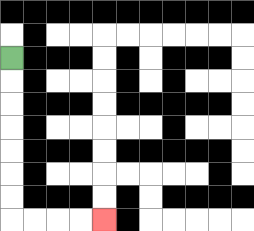{'start': '[0, 2]', 'end': '[4, 9]', 'path_directions': 'D,D,D,D,D,D,D,R,R,R,R', 'path_coordinates': '[[0, 2], [0, 3], [0, 4], [0, 5], [0, 6], [0, 7], [0, 8], [0, 9], [1, 9], [2, 9], [3, 9], [4, 9]]'}